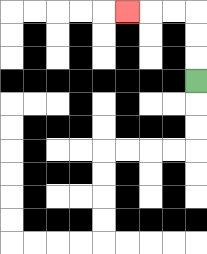{'start': '[8, 3]', 'end': '[5, 0]', 'path_directions': 'U,U,U,L,L,L', 'path_coordinates': '[[8, 3], [8, 2], [8, 1], [8, 0], [7, 0], [6, 0], [5, 0]]'}